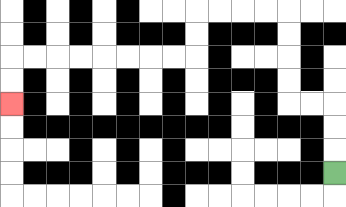{'start': '[14, 7]', 'end': '[0, 4]', 'path_directions': 'U,U,U,L,L,U,U,U,U,L,L,L,L,D,D,L,L,L,L,L,L,L,L,D,D', 'path_coordinates': '[[14, 7], [14, 6], [14, 5], [14, 4], [13, 4], [12, 4], [12, 3], [12, 2], [12, 1], [12, 0], [11, 0], [10, 0], [9, 0], [8, 0], [8, 1], [8, 2], [7, 2], [6, 2], [5, 2], [4, 2], [3, 2], [2, 2], [1, 2], [0, 2], [0, 3], [0, 4]]'}